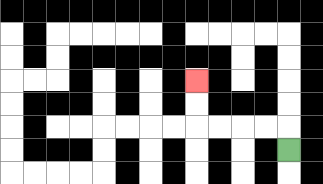{'start': '[12, 6]', 'end': '[8, 3]', 'path_directions': 'U,L,L,L,L,U,U', 'path_coordinates': '[[12, 6], [12, 5], [11, 5], [10, 5], [9, 5], [8, 5], [8, 4], [8, 3]]'}